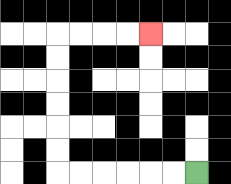{'start': '[8, 7]', 'end': '[6, 1]', 'path_directions': 'L,L,L,L,L,L,U,U,U,U,U,U,R,R,R,R', 'path_coordinates': '[[8, 7], [7, 7], [6, 7], [5, 7], [4, 7], [3, 7], [2, 7], [2, 6], [2, 5], [2, 4], [2, 3], [2, 2], [2, 1], [3, 1], [4, 1], [5, 1], [6, 1]]'}